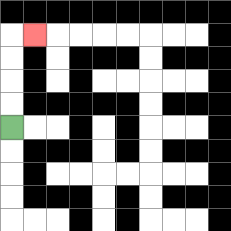{'start': '[0, 5]', 'end': '[1, 1]', 'path_directions': 'U,U,U,U,R', 'path_coordinates': '[[0, 5], [0, 4], [0, 3], [0, 2], [0, 1], [1, 1]]'}